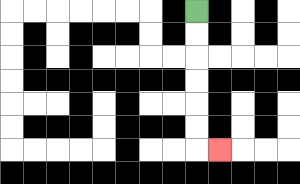{'start': '[8, 0]', 'end': '[9, 6]', 'path_directions': 'D,D,D,D,D,D,R', 'path_coordinates': '[[8, 0], [8, 1], [8, 2], [8, 3], [8, 4], [8, 5], [8, 6], [9, 6]]'}